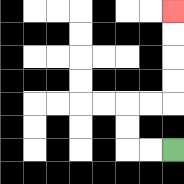{'start': '[7, 6]', 'end': '[7, 0]', 'path_directions': 'L,L,U,U,R,R,U,U,U,U', 'path_coordinates': '[[7, 6], [6, 6], [5, 6], [5, 5], [5, 4], [6, 4], [7, 4], [7, 3], [7, 2], [7, 1], [7, 0]]'}